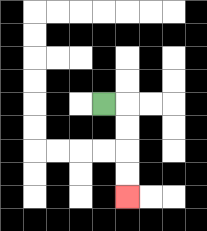{'start': '[4, 4]', 'end': '[5, 8]', 'path_directions': 'R,D,D,D,D', 'path_coordinates': '[[4, 4], [5, 4], [5, 5], [5, 6], [5, 7], [5, 8]]'}